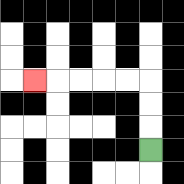{'start': '[6, 6]', 'end': '[1, 3]', 'path_directions': 'U,U,U,L,L,L,L,L', 'path_coordinates': '[[6, 6], [6, 5], [6, 4], [6, 3], [5, 3], [4, 3], [3, 3], [2, 3], [1, 3]]'}